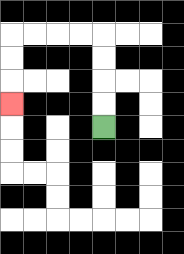{'start': '[4, 5]', 'end': '[0, 4]', 'path_directions': 'U,U,U,U,L,L,L,L,D,D,D', 'path_coordinates': '[[4, 5], [4, 4], [4, 3], [4, 2], [4, 1], [3, 1], [2, 1], [1, 1], [0, 1], [0, 2], [0, 3], [0, 4]]'}